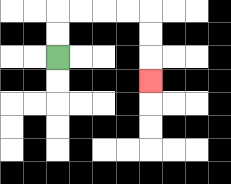{'start': '[2, 2]', 'end': '[6, 3]', 'path_directions': 'U,U,R,R,R,R,D,D,D', 'path_coordinates': '[[2, 2], [2, 1], [2, 0], [3, 0], [4, 0], [5, 0], [6, 0], [6, 1], [6, 2], [6, 3]]'}